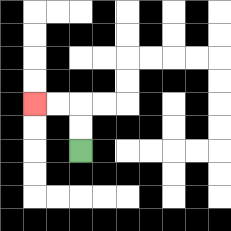{'start': '[3, 6]', 'end': '[1, 4]', 'path_directions': 'U,U,L,L', 'path_coordinates': '[[3, 6], [3, 5], [3, 4], [2, 4], [1, 4]]'}